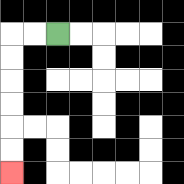{'start': '[2, 1]', 'end': '[0, 7]', 'path_directions': 'L,L,D,D,D,D,D,D', 'path_coordinates': '[[2, 1], [1, 1], [0, 1], [0, 2], [0, 3], [0, 4], [0, 5], [0, 6], [0, 7]]'}